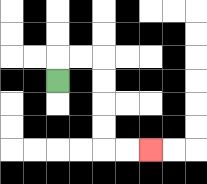{'start': '[2, 3]', 'end': '[6, 6]', 'path_directions': 'U,R,R,D,D,D,D,R,R', 'path_coordinates': '[[2, 3], [2, 2], [3, 2], [4, 2], [4, 3], [4, 4], [4, 5], [4, 6], [5, 6], [6, 6]]'}